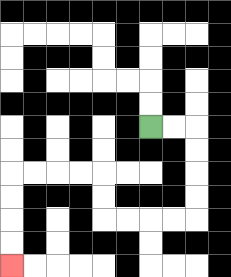{'start': '[6, 5]', 'end': '[0, 11]', 'path_directions': 'R,R,D,D,D,D,L,L,L,L,U,U,L,L,L,L,D,D,D,D', 'path_coordinates': '[[6, 5], [7, 5], [8, 5], [8, 6], [8, 7], [8, 8], [8, 9], [7, 9], [6, 9], [5, 9], [4, 9], [4, 8], [4, 7], [3, 7], [2, 7], [1, 7], [0, 7], [0, 8], [0, 9], [0, 10], [0, 11]]'}